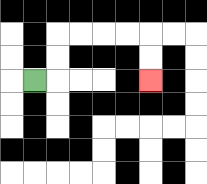{'start': '[1, 3]', 'end': '[6, 3]', 'path_directions': 'R,U,U,R,R,R,R,D,D', 'path_coordinates': '[[1, 3], [2, 3], [2, 2], [2, 1], [3, 1], [4, 1], [5, 1], [6, 1], [6, 2], [6, 3]]'}